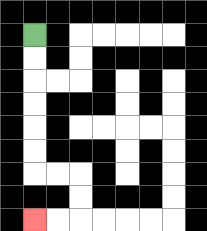{'start': '[1, 1]', 'end': '[1, 9]', 'path_directions': 'D,D,D,D,D,D,R,R,D,D,L,L', 'path_coordinates': '[[1, 1], [1, 2], [1, 3], [1, 4], [1, 5], [1, 6], [1, 7], [2, 7], [3, 7], [3, 8], [3, 9], [2, 9], [1, 9]]'}